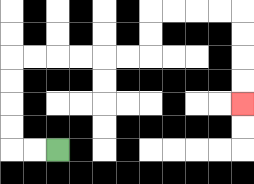{'start': '[2, 6]', 'end': '[10, 4]', 'path_directions': 'L,L,U,U,U,U,R,R,R,R,R,R,U,U,R,R,R,R,D,D,D,D', 'path_coordinates': '[[2, 6], [1, 6], [0, 6], [0, 5], [0, 4], [0, 3], [0, 2], [1, 2], [2, 2], [3, 2], [4, 2], [5, 2], [6, 2], [6, 1], [6, 0], [7, 0], [8, 0], [9, 0], [10, 0], [10, 1], [10, 2], [10, 3], [10, 4]]'}